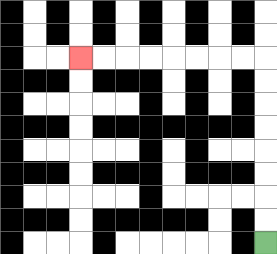{'start': '[11, 10]', 'end': '[3, 2]', 'path_directions': 'U,U,U,U,U,U,U,U,L,L,L,L,L,L,L,L', 'path_coordinates': '[[11, 10], [11, 9], [11, 8], [11, 7], [11, 6], [11, 5], [11, 4], [11, 3], [11, 2], [10, 2], [9, 2], [8, 2], [7, 2], [6, 2], [5, 2], [4, 2], [3, 2]]'}